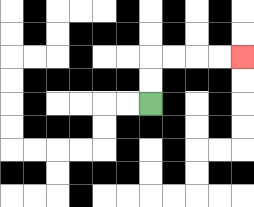{'start': '[6, 4]', 'end': '[10, 2]', 'path_directions': 'U,U,R,R,R,R', 'path_coordinates': '[[6, 4], [6, 3], [6, 2], [7, 2], [8, 2], [9, 2], [10, 2]]'}